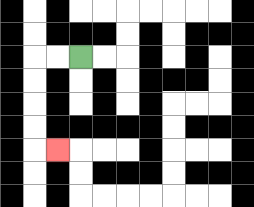{'start': '[3, 2]', 'end': '[2, 6]', 'path_directions': 'L,L,D,D,D,D,R', 'path_coordinates': '[[3, 2], [2, 2], [1, 2], [1, 3], [1, 4], [1, 5], [1, 6], [2, 6]]'}